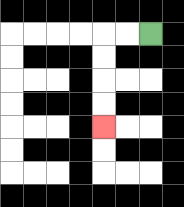{'start': '[6, 1]', 'end': '[4, 5]', 'path_directions': 'L,L,D,D,D,D', 'path_coordinates': '[[6, 1], [5, 1], [4, 1], [4, 2], [4, 3], [4, 4], [4, 5]]'}